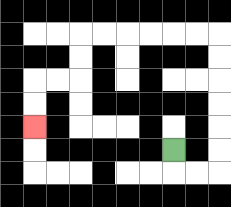{'start': '[7, 6]', 'end': '[1, 5]', 'path_directions': 'D,R,R,U,U,U,U,U,U,L,L,L,L,L,L,D,D,L,L,D,D', 'path_coordinates': '[[7, 6], [7, 7], [8, 7], [9, 7], [9, 6], [9, 5], [9, 4], [9, 3], [9, 2], [9, 1], [8, 1], [7, 1], [6, 1], [5, 1], [4, 1], [3, 1], [3, 2], [3, 3], [2, 3], [1, 3], [1, 4], [1, 5]]'}